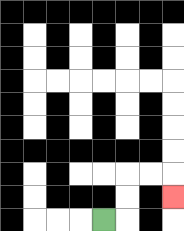{'start': '[4, 9]', 'end': '[7, 8]', 'path_directions': 'R,U,U,R,R,D', 'path_coordinates': '[[4, 9], [5, 9], [5, 8], [5, 7], [6, 7], [7, 7], [7, 8]]'}